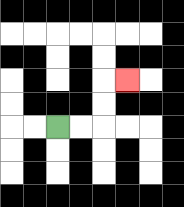{'start': '[2, 5]', 'end': '[5, 3]', 'path_directions': 'R,R,U,U,R', 'path_coordinates': '[[2, 5], [3, 5], [4, 5], [4, 4], [4, 3], [5, 3]]'}